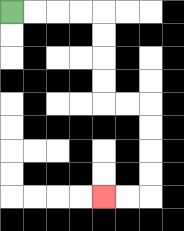{'start': '[0, 0]', 'end': '[4, 8]', 'path_directions': 'R,R,R,R,D,D,D,D,R,R,D,D,D,D,L,L', 'path_coordinates': '[[0, 0], [1, 0], [2, 0], [3, 0], [4, 0], [4, 1], [4, 2], [4, 3], [4, 4], [5, 4], [6, 4], [6, 5], [6, 6], [6, 7], [6, 8], [5, 8], [4, 8]]'}